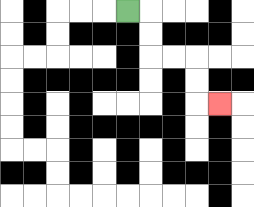{'start': '[5, 0]', 'end': '[9, 4]', 'path_directions': 'R,D,D,R,R,D,D,R', 'path_coordinates': '[[5, 0], [6, 0], [6, 1], [6, 2], [7, 2], [8, 2], [8, 3], [8, 4], [9, 4]]'}